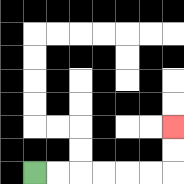{'start': '[1, 7]', 'end': '[7, 5]', 'path_directions': 'R,R,R,R,R,R,U,U', 'path_coordinates': '[[1, 7], [2, 7], [3, 7], [4, 7], [5, 7], [6, 7], [7, 7], [7, 6], [7, 5]]'}